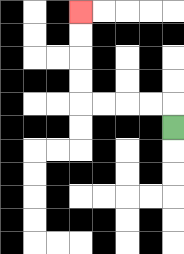{'start': '[7, 5]', 'end': '[3, 0]', 'path_directions': 'U,L,L,L,L,U,U,U,U', 'path_coordinates': '[[7, 5], [7, 4], [6, 4], [5, 4], [4, 4], [3, 4], [3, 3], [3, 2], [3, 1], [3, 0]]'}